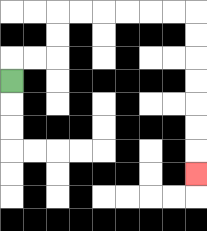{'start': '[0, 3]', 'end': '[8, 7]', 'path_directions': 'U,R,R,U,U,R,R,R,R,R,R,D,D,D,D,D,D,D', 'path_coordinates': '[[0, 3], [0, 2], [1, 2], [2, 2], [2, 1], [2, 0], [3, 0], [4, 0], [5, 0], [6, 0], [7, 0], [8, 0], [8, 1], [8, 2], [8, 3], [8, 4], [8, 5], [8, 6], [8, 7]]'}